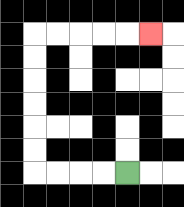{'start': '[5, 7]', 'end': '[6, 1]', 'path_directions': 'L,L,L,L,U,U,U,U,U,U,R,R,R,R,R', 'path_coordinates': '[[5, 7], [4, 7], [3, 7], [2, 7], [1, 7], [1, 6], [1, 5], [1, 4], [1, 3], [1, 2], [1, 1], [2, 1], [3, 1], [4, 1], [5, 1], [6, 1]]'}